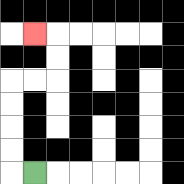{'start': '[1, 7]', 'end': '[1, 1]', 'path_directions': 'L,U,U,U,U,R,R,U,U,L', 'path_coordinates': '[[1, 7], [0, 7], [0, 6], [0, 5], [0, 4], [0, 3], [1, 3], [2, 3], [2, 2], [2, 1], [1, 1]]'}